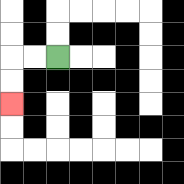{'start': '[2, 2]', 'end': '[0, 4]', 'path_directions': 'L,L,D,D', 'path_coordinates': '[[2, 2], [1, 2], [0, 2], [0, 3], [0, 4]]'}